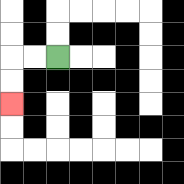{'start': '[2, 2]', 'end': '[0, 4]', 'path_directions': 'L,L,D,D', 'path_coordinates': '[[2, 2], [1, 2], [0, 2], [0, 3], [0, 4]]'}